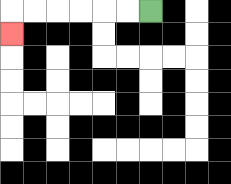{'start': '[6, 0]', 'end': '[0, 1]', 'path_directions': 'L,L,L,L,L,L,D', 'path_coordinates': '[[6, 0], [5, 0], [4, 0], [3, 0], [2, 0], [1, 0], [0, 0], [0, 1]]'}